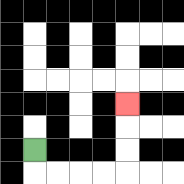{'start': '[1, 6]', 'end': '[5, 4]', 'path_directions': 'D,R,R,R,R,U,U,U', 'path_coordinates': '[[1, 6], [1, 7], [2, 7], [3, 7], [4, 7], [5, 7], [5, 6], [5, 5], [5, 4]]'}